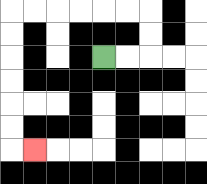{'start': '[4, 2]', 'end': '[1, 6]', 'path_directions': 'R,R,U,U,L,L,L,L,L,L,D,D,D,D,D,D,R', 'path_coordinates': '[[4, 2], [5, 2], [6, 2], [6, 1], [6, 0], [5, 0], [4, 0], [3, 0], [2, 0], [1, 0], [0, 0], [0, 1], [0, 2], [0, 3], [0, 4], [0, 5], [0, 6], [1, 6]]'}